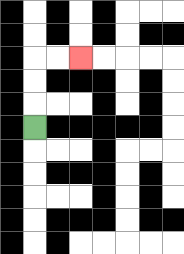{'start': '[1, 5]', 'end': '[3, 2]', 'path_directions': 'U,U,U,R,R', 'path_coordinates': '[[1, 5], [1, 4], [1, 3], [1, 2], [2, 2], [3, 2]]'}